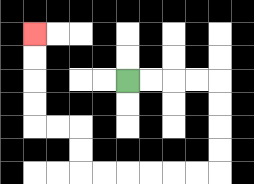{'start': '[5, 3]', 'end': '[1, 1]', 'path_directions': 'R,R,R,R,D,D,D,D,L,L,L,L,L,L,U,U,L,L,U,U,U,U', 'path_coordinates': '[[5, 3], [6, 3], [7, 3], [8, 3], [9, 3], [9, 4], [9, 5], [9, 6], [9, 7], [8, 7], [7, 7], [6, 7], [5, 7], [4, 7], [3, 7], [3, 6], [3, 5], [2, 5], [1, 5], [1, 4], [1, 3], [1, 2], [1, 1]]'}